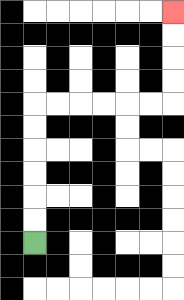{'start': '[1, 10]', 'end': '[7, 0]', 'path_directions': 'U,U,U,U,U,U,R,R,R,R,R,R,U,U,U,U', 'path_coordinates': '[[1, 10], [1, 9], [1, 8], [1, 7], [1, 6], [1, 5], [1, 4], [2, 4], [3, 4], [4, 4], [5, 4], [6, 4], [7, 4], [7, 3], [7, 2], [7, 1], [7, 0]]'}